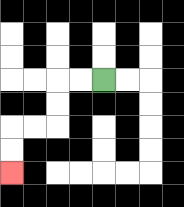{'start': '[4, 3]', 'end': '[0, 7]', 'path_directions': 'L,L,D,D,L,L,D,D', 'path_coordinates': '[[4, 3], [3, 3], [2, 3], [2, 4], [2, 5], [1, 5], [0, 5], [0, 6], [0, 7]]'}